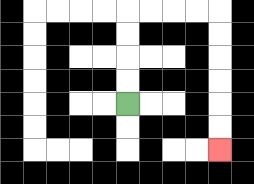{'start': '[5, 4]', 'end': '[9, 6]', 'path_directions': 'U,U,U,U,R,R,R,R,D,D,D,D,D,D', 'path_coordinates': '[[5, 4], [5, 3], [5, 2], [5, 1], [5, 0], [6, 0], [7, 0], [8, 0], [9, 0], [9, 1], [9, 2], [9, 3], [9, 4], [9, 5], [9, 6]]'}